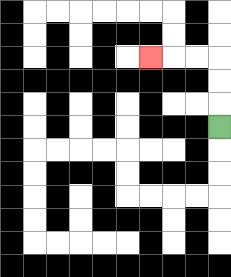{'start': '[9, 5]', 'end': '[6, 2]', 'path_directions': 'U,U,U,L,L,L', 'path_coordinates': '[[9, 5], [9, 4], [9, 3], [9, 2], [8, 2], [7, 2], [6, 2]]'}